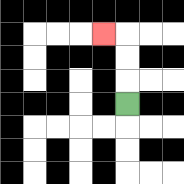{'start': '[5, 4]', 'end': '[4, 1]', 'path_directions': 'U,U,U,L', 'path_coordinates': '[[5, 4], [5, 3], [5, 2], [5, 1], [4, 1]]'}